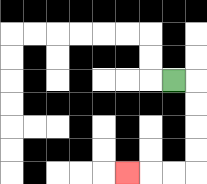{'start': '[7, 3]', 'end': '[5, 7]', 'path_directions': 'R,D,D,D,D,L,L,L', 'path_coordinates': '[[7, 3], [8, 3], [8, 4], [8, 5], [8, 6], [8, 7], [7, 7], [6, 7], [5, 7]]'}